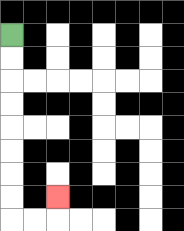{'start': '[0, 1]', 'end': '[2, 8]', 'path_directions': 'D,D,D,D,D,D,D,D,R,R,U', 'path_coordinates': '[[0, 1], [0, 2], [0, 3], [0, 4], [0, 5], [0, 6], [0, 7], [0, 8], [0, 9], [1, 9], [2, 9], [2, 8]]'}